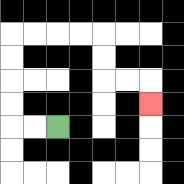{'start': '[2, 5]', 'end': '[6, 4]', 'path_directions': 'L,L,U,U,U,U,R,R,R,R,D,D,R,R,D', 'path_coordinates': '[[2, 5], [1, 5], [0, 5], [0, 4], [0, 3], [0, 2], [0, 1], [1, 1], [2, 1], [3, 1], [4, 1], [4, 2], [4, 3], [5, 3], [6, 3], [6, 4]]'}